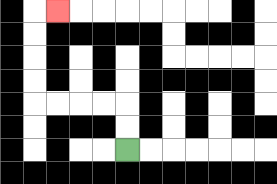{'start': '[5, 6]', 'end': '[2, 0]', 'path_directions': 'U,U,L,L,L,L,U,U,U,U,R', 'path_coordinates': '[[5, 6], [5, 5], [5, 4], [4, 4], [3, 4], [2, 4], [1, 4], [1, 3], [1, 2], [1, 1], [1, 0], [2, 0]]'}